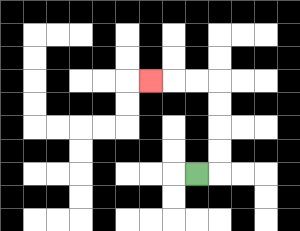{'start': '[8, 7]', 'end': '[6, 3]', 'path_directions': 'R,U,U,U,U,L,L,L', 'path_coordinates': '[[8, 7], [9, 7], [9, 6], [9, 5], [9, 4], [9, 3], [8, 3], [7, 3], [6, 3]]'}